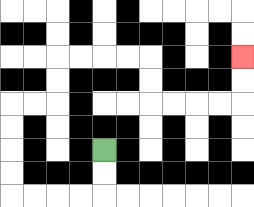{'start': '[4, 6]', 'end': '[10, 2]', 'path_directions': 'D,D,L,L,L,L,U,U,U,U,R,R,U,U,R,R,R,R,D,D,R,R,R,R,U,U', 'path_coordinates': '[[4, 6], [4, 7], [4, 8], [3, 8], [2, 8], [1, 8], [0, 8], [0, 7], [0, 6], [0, 5], [0, 4], [1, 4], [2, 4], [2, 3], [2, 2], [3, 2], [4, 2], [5, 2], [6, 2], [6, 3], [6, 4], [7, 4], [8, 4], [9, 4], [10, 4], [10, 3], [10, 2]]'}